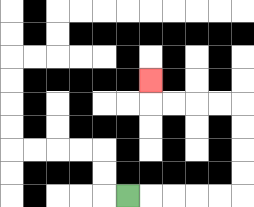{'start': '[5, 8]', 'end': '[6, 3]', 'path_directions': 'R,R,R,R,R,U,U,U,U,L,L,L,L,U', 'path_coordinates': '[[5, 8], [6, 8], [7, 8], [8, 8], [9, 8], [10, 8], [10, 7], [10, 6], [10, 5], [10, 4], [9, 4], [8, 4], [7, 4], [6, 4], [6, 3]]'}